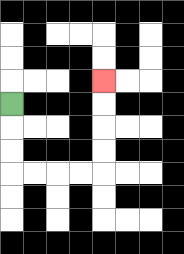{'start': '[0, 4]', 'end': '[4, 3]', 'path_directions': 'D,D,D,R,R,R,R,U,U,U,U', 'path_coordinates': '[[0, 4], [0, 5], [0, 6], [0, 7], [1, 7], [2, 7], [3, 7], [4, 7], [4, 6], [4, 5], [4, 4], [4, 3]]'}